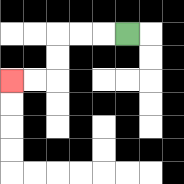{'start': '[5, 1]', 'end': '[0, 3]', 'path_directions': 'L,L,L,D,D,L,L', 'path_coordinates': '[[5, 1], [4, 1], [3, 1], [2, 1], [2, 2], [2, 3], [1, 3], [0, 3]]'}